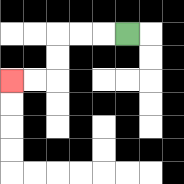{'start': '[5, 1]', 'end': '[0, 3]', 'path_directions': 'L,L,L,D,D,L,L', 'path_coordinates': '[[5, 1], [4, 1], [3, 1], [2, 1], [2, 2], [2, 3], [1, 3], [0, 3]]'}